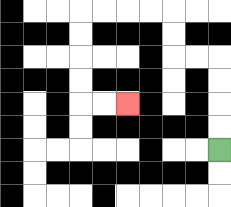{'start': '[9, 6]', 'end': '[5, 4]', 'path_directions': 'U,U,U,U,L,L,U,U,L,L,L,L,D,D,D,D,R,R', 'path_coordinates': '[[9, 6], [9, 5], [9, 4], [9, 3], [9, 2], [8, 2], [7, 2], [7, 1], [7, 0], [6, 0], [5, 0], [4, 0], [3, 0], [3, 1], [3, 2], [3, 3], [3, 4], [4, 4], [5, 4]]'}